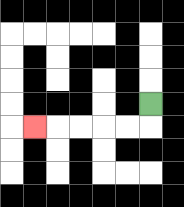{'start': '[6, 4]', 'end': '[1, 5]', 'path_directions': 'D,L,L,L,L,L', 'path_coordinates': '[[6, 4], [6, 5], [5, 5], [4, 5], [3, 5], [2, 5], [1, 5]]'}